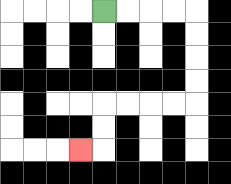{'start': '[4, 0]', 'end': '[3, 6]', 'path_directions': 'R,R,R,R,D,D,D,D,L,L,L,L,D,D,L', 'path_coordinates': '[[4, 0], [5, 0], [6, 0], [7, 0], [8, 0], [8, 1], [8, 2], [8, 3], [8, 4], [7, 4], [6, 4], [5, 4], [4, 4], [4, 5], [4, 6], [3, 6]]'}